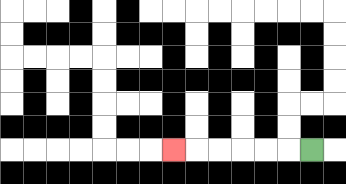{'start': '[13, 6]', 'end': '[7, 6]', 'path_directions': 'L,L,L,L,L,L', 'path_coordinates': '[[13, 6], [12, 6], [11, 6], [10, 6], [9, 6], [8, 6], [7, 6]]'}